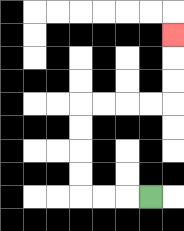{'start': '[6, 8]', 'end': '[7, 1]', 'path_directions': 'L,L,L,U,U,U,U,R,R,R,R,U,U,U', 'path_coordinates': '[[6, 8], [5, 8], [4, 8], [3, 8], [3, 7], [3, 6], [3, 5], [3, 4], [4, 4], [5, 4], [6, 4], [7, 4], [7, 3], [7, 2], [7, 1]]'}